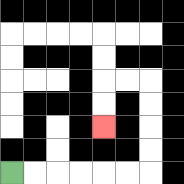{'start': '[0, 7]', 'end': '[4, 5]', 'path_directions': 'R,R,R,R,R,R,U,U,U,U,L,L,D,D', 'path_coordinates': '[[0, 7], [1, 7], [2, 7], [3, 7], [4, 7], [5, 7], [6, 7], [6, 6], [6, 5], [6, 4], [6, 3], [5, 3], [4, 3], [4, 4], [4, 5]]'}